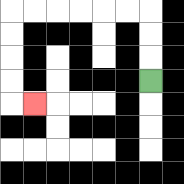{'start': '[6, 3]', 'end': '[1, 4]', 'path_directions': 'U,U,U,L,L,L,L,L,L,D,D,D,D,R', 'path_coordinates': '[[6, 3], [6, 2], [6, 1], [6, 0], [5, 0], [4, 0], [3, 0], [2, 0], [1, 0], [0, 0], [0, 1], [0, 2], [0, 3], [0, 4], [1, 4]]'}